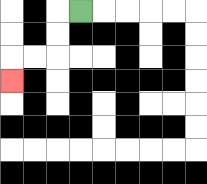{'start': '[3, 0]', 'end': '[0, 3]', 'path_directions': 'L,D,D,L,L,D', 'path_coordinates': '[[3, 0], [2, 0], [2, 1], [2, 2], [1, 2], [0, 2], [0, 3]]'}